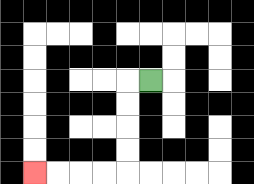{'start': '[6, 3]', 'end': '[1, 7]', 'path_directions': 'L,D,D,D,D,L,L,L,L', 'path_coordinates': '[[6, 3], [5, 3], [5, 4], [5, 5], [5, 6], [5, 7], [4, 7], [3, 7], [2, 7], [1, 7]]'}